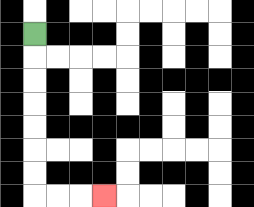{'start': '[1, 1]', 'end': '[4, 8]', 'path_directions': 'D,D,D,D,D,D,D,R,R,R', 'path_coordinates': '[[1, 1], [1, 2], [1, 3], [1, 4], [1, 5], [1, 6], [1, 7], [1, 8], [2, 8], [3, 8], [4, 8]]'}